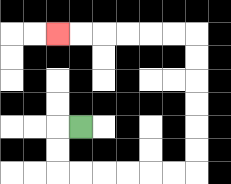{'start': '[3, 5]', 'end': '[2, 1]', 'path_directions': 'L,D,D,R,R,R,R,R,R,U,U,U,U,U,U,L,L,L,L,L,L', 'path_coordinates': '[[3, 5], [2, 5], [2, 6], [2, 7], [3, 7], [4, 7], [5, 7], [6, 7], [7, 7], [8, 7], [8, 6], [8, 5], [8, 4], [8, 3], [8, 2], [8, 1], [7, 1], [6, 1], [5, 1], [4, 1], [3, 1], [2, 1]]'}